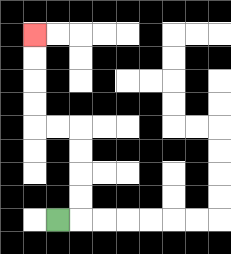{'start': '[2, 9]', 'end': '[1, 1]', 'path_directions': 'R,U,U,U,U,L,L,U,U,U,U', 'path_coordinates': '[[2, 9], [3, 9], [3, 8], [3, 7], [3, 6], [3, 5], [2, 5], [1, 5], [1, 4], [1, 3], [1, 2], [1, 1]]'}